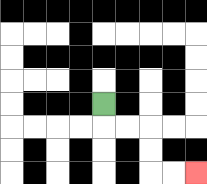{'start': '[4, 4]', 'end': '[8, 7]', 'path_directions': 'D,R,R,D,D,R,R', 'path_coordinates': '[[4, 4], [4, 5], [5, 5], [6, 5], [6, 6], [6, 7], [7, 7], [8, 7]]'}